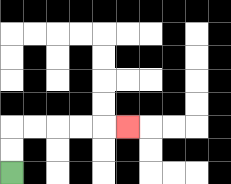{'start': '[0, 7]', 'end': '[5, 5]', 'path_directions': 'U,U,R,R,R,R,R', 'path_coordinates': '[[0, 7], [0, 6], [0, 5], [1, 5], [2, 5], [3, 5], [4, 5], [5, 5]]'}